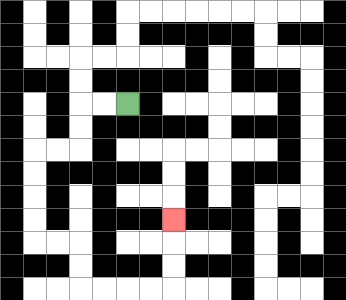{'start': '[5, 4]', 'end': '[7, 9]', 'path_directions': 'L,L,D,D,L,L,D,D,D,D,R,R,D,D,R,R,R,R,U,U,U', 'path_coordinates': '[[5, 4], [4, 4], [3, 4], [3, 5], [3, 6], [2, 6], [1, 6], [1, 7], [1, 8], [1, 9], [1, 10], [2, 10], [3, 10], [3, 11], [3, 12], [4, 12], [5, 12], [6, 12], [7, 12], [7, 11], [7, 10], [7, 9]]'}